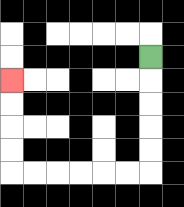{'start': '[6, 2]', 'end': '[0, 3]', 'path_directions': 'D,D,D,D,D,L,L,L,L,L,L,U,U,U,U', 'path_coordinates': '[[6, 2], [6, 3], [6, 4], [6, 5], [6, 6], [6, 7], [5, 7], [4, 7], [3, 7], [2, 7], [1, 7], [0, 7], [0, 6], [0, 5], [0, 4], [0, 3]]'}